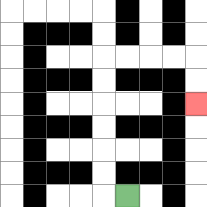{'start': '[5, 8]', 'end': '[8, 4]', 'path_directions': 'L,U,U,U,U,U,U,R,R,R,R,D,D', 'path_coordinates': '[[5, 8], [4, 8], [4, 7], [4, 6], [4, 5], [4, 4], [4, 3], [4, 2], [5, 2], [6, 2], [7, 2], [8, 2], [8, 3], [8, 4]]'}